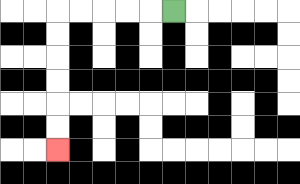{'start': '[7, 0]', 'end': '[2, 6]', 'path_directions': 'L,L,L,L,L,D,D,D,D,D,D', 'path_coordinates': '[[7, 0], [6, 0], [5, 0], [4, 0], [3, 0], [2, 0], [2, 1], [2, 2], [2, 3], [2, 4], [2, 5], [2, 6]]'}